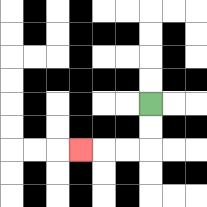{'start': '[6, 4]', 'end': '[3, 6]', 'path_directions': 'D,D,L,L,L', 'path_coordinates': '[[6, 4], [6, 5], [6, 6], [5, 6], [4, 6], [3, 6]]'}